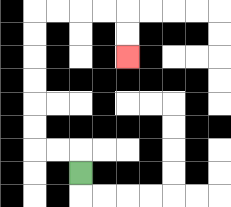{'start': '[3, 7]', 'end': '[5, 2]', 'path_directions': 'U,L,L,U,U,U,U,U,U,R,R,R,R,D,D', 'path_coordinates': '[[3, 7], [3, 6], [2, 6], [1, 6], [1, 5], [1, 4], [1, 3], [1, 2], [1, 1], [1, 0], [2, 0], [3, 0], [4, 0], [5, 0], [5, 1], [5, 2]]'}